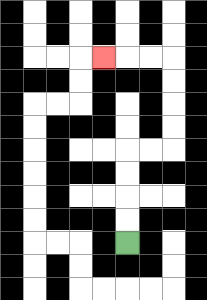{'start': '[5, 10]', 'end': '[4, 2]', 'path_directions': 'U,U,U,U,R,R,U,U,U,U,L,L,L', 'path_coordinates': '[[5, 10], [5, 9], [5, 8], [5, 7], [5, 6], [6, 6], [7, 6], [7, 5], [7, 4], [7, 3], [7, 2], [6, 2], [5, 2], [4, 2]]'}